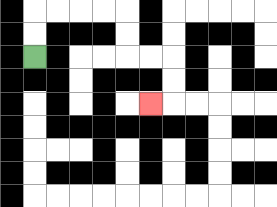{'start': '[1, 2]', 'end': '[6, 4]', 'path_directions': 'U,U,R,R,R,R,D,D,R,R,D,D,L', 'path_coordinates': '[[1, 2], [1, 1], [1, 0], [2, 0], [3, 0], [4, 0], [5, 0], [5, 1], [5, 2], [6, 2], [7, 2], [7, 3], [7, 4], [6, 4]]'}